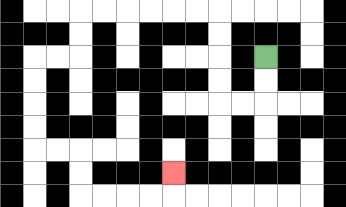{'start': '[11, 2]', 'end': '[7, 7]', 'path_directions': 'D,D,L,L,U,U,U,U,L,L,L,L,L,L,D,D,L,L,D,D,D,D,R,R,D,D,R,R,R,R,U', 'path_coordinates': '[[11, 2], [11, 3], [11, 4], [10, 4], [9, 4], [9, 3], [9, 2], [9, 1], [9, 0], [8, 0], [7, 0], [6, 0], [5, 0], [4, 0], [3, 0], [3, 1], [3, 2], [2, 2], [1, 2], [1, 3], [1, 4], [1, 5], [1, 6], [2, 6], [3, 6], [3, 7], [3, 8], [4, 8], [5, 8], [6, 8], [7, 8], [7, 7]]'}